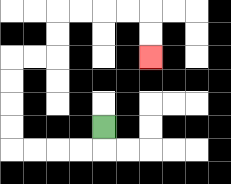{'start': '[4, 5]', 'end': '[6, 2]', 'path_directions': 'D,L,L,L,L,U,U,U,U,R,R,U,U,R,R,R,R,D,D', 'path_coordinates': '[[4, 5], [4, 6], [3, 6], [2, 6], [1, 6], [0, 6], [0, 5], [0, 4], [0, 3], [0, 2], [1, 2], [2, 2], [2, 1], [2, 0], [3, 0], [4, 0], [5, 0], [6, 0], [6, 1], [6, 2]]'}